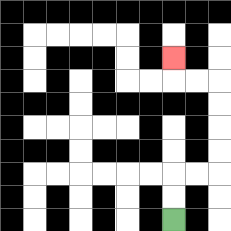{'start': '[7, 9]', 'end': '[7, 2]', 'path_directions': 'U,U,R,R,U,U,U,U,L,L,U', 'path_coordinates': '[[7, 9], [7, 8], [7, 7], [8, 7], [9, 7], [9, 6], [9, 5], [9, 4], [9, 3], [8, 3], [7, 3], [7, 2]]'}